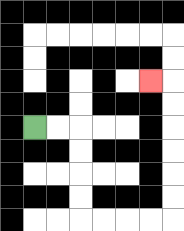{'start': '[1, 5]', 'end': '[6, 3]', 'path_directions': 'R,R,D,D,D,D,R,R,R,R,U,U,U,U,U,U,L', 'path_coordinates': '[[1, 5], [2, 5], [3, 5], [3, 6], [3, 7], [3, 8], [3, 9], [4, 9], [5, 9], [6, 9], [7, 9], [7, 8], [7, 7], [7, 6], [7, 5], [7, 4], [7, 3], [6, 3]]'}